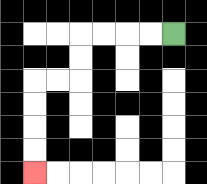{'start': '[7, 1]', 'end': '[1, 7]', 'path_directions': 'L,L,L,L,D,D,L,L,D,D,D,D', 'path_coordinates': '[[7, 1], [6, 1], [5, 1], [4, 1], [3, 1], [3, 2], [3, 3], [2, 3], [1, 3], [1, 4], [1, 5], [1, 6], [1, 7]]'}